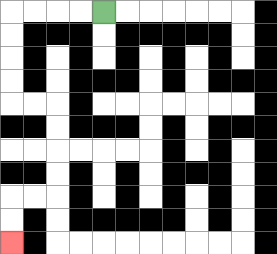{'start': '[4, 0]', 'end': '[0, 10]', 'path_directions': 'L,L,L,L,D,D,D,D,R,R,D,D,D,D,L,L,D,D', 'path_coordinates': '[[4, 0], [3, 0], [2, 0], [1, 0], [0, 0], [0, 1], [0, 2], [0, 3], [0, 4], [1, 4], [2, 4], [2, 5], [2, 6], [2, 7], [2, 8], [1, 8], [0, 8], [0, 9], [0, 10]]'}